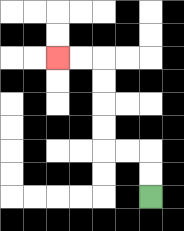{'start': '[6, 8]', 'end': '[2, 2]', 'path_directions': 'U,U,L,L,U,U,U,U,L,L', 'path_coordinates': '[[6, 8], [6, 7], [6, 6], [5, 6], [4, 6], [4, 5], [4, 4], [4, 3], [4, 2], [3, 2], [2, 2]]'}